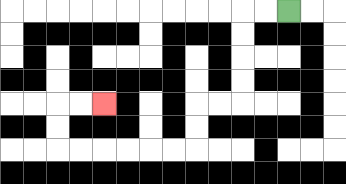{'start': '[12, 0]', 'end': '[4, 4]', 'path_directions': 'L,L,D,D,D,D,L,L,D,D,L,L,L,L,L,L,U,U,R,R', 'path_coordinates': '[[12, 0], [11, 0], [10, 0], [10, 1], [10, 2], [10, 3], [10, 4], [9, 4], [8, 4], [8, 5], [8, 6], [7, 6], [6, 6], [5, 6], [4, 6], [3, 6], [2, 6], [2, 5], [2, 4], [3, 4], [4, 4]]'}